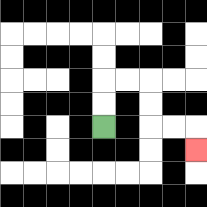{'start': '[4, 5]', 'end': '[8, 6]', 'path_directions': 'U,U,R,R,D,D,R,R,D', 'path_coordinates': '[[4, 5], [4, 4], [4, 3], [5, 3], [6, 3], [6, 4], [6, 5], [7, 5], [8, 5], [8, 6]]'}